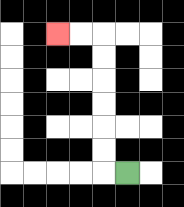{'start': '[5, 7]', 'end': '[2, 1]', 'path_directions': 'L,U,U,U,U,U,U,L,L', 'path_coordinates': '[[5, 7], [4, 7], [4, 6], [4, 5], [4, 4], [4, 3], [4, 2], [4, 1], [3, 1], [2, 1]]'}